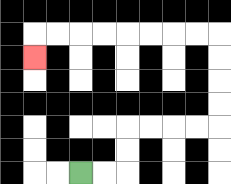{'start': '[3, 7]', 'end': '[1, 2]', 'path_directions': 'R,R,U,U,R,R,R,R,U,U,U,U,L,L,L,L,L,L,L,L,D', 'path_coordinates': '[[3, 7], [4, 7], [5, 7], [5, 6], [5, 5], [6, 5], [7, 5], [8, 5], [9, 5], [9, 4], [9, 3], [9, 2], [9, 1], [8, 1], [7, 1], [6, 1], [5, 1], [4, 1], [3, 1], [2, 1], [1, 1], [1, 2]]'}